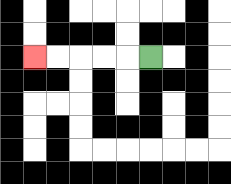{'start': '[6, 2]', 'end': '[1, 2]', 'path_directions': 'L,L,L,L,L', 'path_coordinates': '[[6, 2], [5, 2], [4, 2], [3, 2], [2, 2], [1, 2]]'}